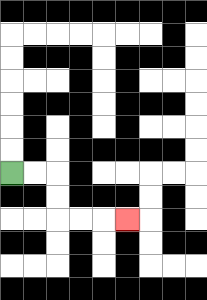{'start': '[0, 7]', 'end': '[5, 9]', 'path_directions': 'R,R,D,D,R,R,R', 'path_coordinates': '[[0, 7], [1, 7], [2, 7], [2, 8], [2, 9], [3, 9], [4, 9], [5, 9]]'}